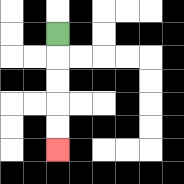{'start': '[2, 1]', 'end': '[2, 6]', 'path_directions': 'D,D,D,D,D', 'path_coordinates': '[[2, 1], [2, 2], [2, 3], [2, 4], [2, 5], [2, 6]]'}